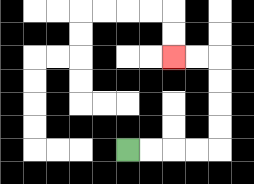{'start': '[5, 6]', 'end': '[7, 2]', 'path_directions': 'R,R,R,R,U,U,U,U,L,L', 'path_coordinates': '[[5, 6], [6, 6], [7, 6], [8, 6], [9, 6], [9, 5], [9, 4], [9, 3], [9, 2], [8, 2], [7, 2]]'}